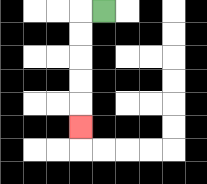{'start': '[4, 0]', 'end': '[3, 5]', 'path_directions': 'L,D,D,D,D,D', 'path_coordinates': '[[4, 0], [3, 0], [3, 1], [3, 2], [3, 3], [3, 4], [3, 5]]'}